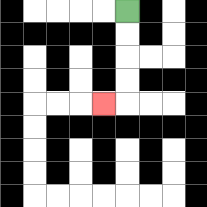{'start': '[5, 0]', 'end': '[4, 4]', 'path_directions': 'D,D,D,D,L', 'path_coordinates': '[[5, 0], [5, 1], [5, 2], [5, 3], [5, 4], [4, 4]]'}